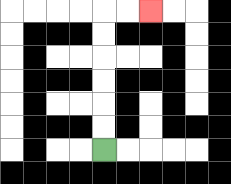{'start': '[4, 6]', 'end': '[6, 0]', 'path_directions': 'U,U,U,U,U,U,R,R', 'path_coordinates': '[[4, 6], [4, 5], [4, 4], [4, 3], [4, 2], [4, 1], [4, 0], [5, 0], [6, 0]]'}